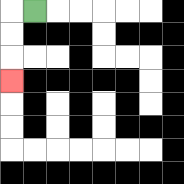{'start': '[1, 0]', 'end': '[0, 3]', 'path_directions': 'L,D,D,D', 'path_coordinates': '[[1, 0], [0, 0], [0, 1], [0, 2], [0, 3]]'}